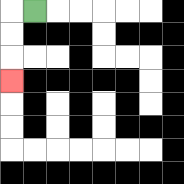{'start': '[1, 0]', 'end': '[0, 3]', 'path_directions': 'L,D,D,D', 'path_coordinates': '[[1, 0], [0, 0], [0, 1], [0, 2], [0, 3]]'}